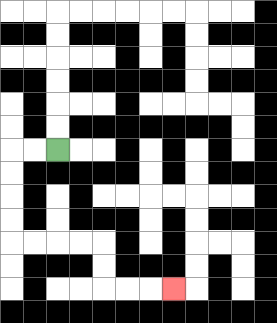{'start': '[2, 6]', 'end': '[7, 12]', 'path_directions': 'L,L,D,D,D,D,R,R,R,R,D,D,R,R,R', 'path_coordinates': '[[2, 6], [1, 6], [0, 6], [0, 7], [0, 8], [0, 9], [0, 10], [1, 10], [2, 10], [3, 10], [4, 10], [4, 11], [4, 12], [5, 12], [6, 12], [7, 12]]'}